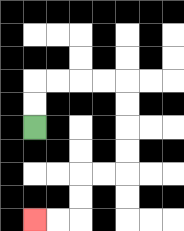{'start': '[1, 5]', 'end': '[1, 9]', 'path_directions': 'U,U,R,R,R,R,D,D,D,D,L,L,D,D,L,L', 'path_coordinates': '[[1, 5], [1, 4], [1, 3], [2, 3], [3, 3], [4, 3], [5, 3], [5, 4], [5, 5], [5, 6], [5, 7], [4, 7], [3, 7], [3, 8], [3, 9], [2, 9], [1, 9]]'}